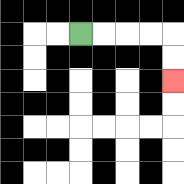{'start': '[3, 1]', 'end': '[7, 3]', 'path_directions': 'R,R,R,R,D,D', 'path_coordinates': '[[3, 1], [4, 1], [5, 1], [6, 1], [7, 1], [7, 2], [7, 3]]'}